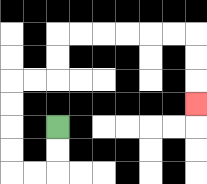{'start': '[2, 5]', 'end': '[8, 4]', 'path_directions': 'D,D,L,L,U,U,U,U,R,R,U,U,R,R,R,R,R,R,D,D,D', 'path_coordinates': '[[2, 5], [2, 6], [2, 7], [1, 7], [0, 7], [0, 6], [0, 5], [0, 4], [0, 3], [1, 3], [2, 3], [2, 2], [2, 1], [3, 1], [4, 1], [5, 1], [6, 1], [7, 1], [8, 1], [8, 2], [8, 3], [8, 4]]'}